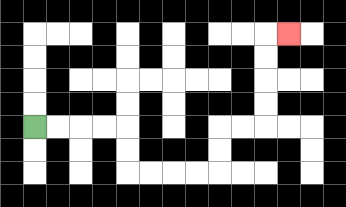{'start': '[1, 5]', 'end': '[12, 1]', 'path_directions': 'R,R,R,R,D,D,R,R,R,R,U,U,R,R,U,U,U,U,R', 'path_coordinates': '[[1, 5], [2, 5], [3, 5], [4, 5], [5, 5], [5, 6], [5, 7], [6, 7], [7, 7], [8, 7], [9, 7], [9, 6], [9, 5], [10, 5], [11, 5], [11, 4], [11, 3], [11, 2], [11, 1], [12, 1]]'}